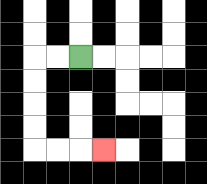{'start': '[3, 2]', 'end': '[4, 6]', 'path_directions': 'L,L,D,D,D,D,R,R,R', 'path_coordinates': '[[3, 2], [2, 2], [1, 2], [1, 3], [1, 4], [1, 5], [1, 6], [2, 6], [3, 6], [4, 6]]'}